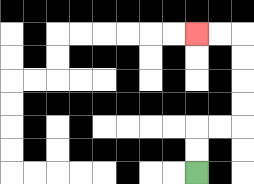{'start': '[8, 7]', 'end': '[8, 1]', 'path_directions': 'U,U,R,R,U,U,U,U,L,L', 'path_coordinates': '[[8, 7], [8, 6], [8, 5], [9, 5], [10, 5], [10, 4], [10, 3], [10, 2], [10, 1], [9, 1], [8, 1]]'}